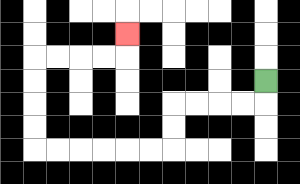{'start': '[11, 3]', 'end': '[5, 1]', 'path_directions': 'D,L,L,L,L,D,D,L,L,L,L,L,L,U,U,U,U,R,R,R,R,U', 'path_coordinates': '[[11, 3], [11, 4], [10, 4], [9, 4], [8, 4], [7, 4], [7, 5], [7, 6], [6, 6], [5, 6], [4, 6], [3, 6], [2, 6], [1, 6], [1, 5], [1, 4], [1, 3], [1, 2], [2, 2], [3, 2], [4, 2], [5, 2], [5, 1]]'}